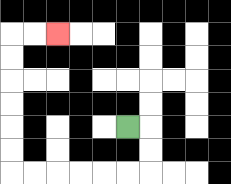{'start': '[5, 5]', 'end': '[2, 1]', 'path_directions': 'R,D,D,L,L,L,L,L,L,U,U,U,U,U,U,R,R', 'path_coordinates': '[[5, 5], [6, 5], [6, 6], [6, 7], [5, 7], [4, 7], [3, 7], [2, 7], [1, 7], [0, 7], [0, 6], [0, 5], [0, 4], [0, 3], [0, 2], [0, 1], [1, 1], [2, 1]]'}